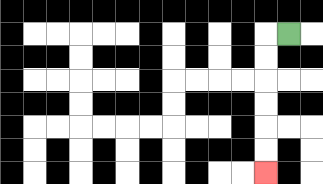{'start': '[12, 1]', 'end': '[11, 7]', 'path_directions': 'L,D,D,D,D,D,D', 'path_coordinates': '[[12, 1], [11, 1], [11, 2], [11, 3], [11, 4], [11, 5], [11, 6], [11, 7]]'}